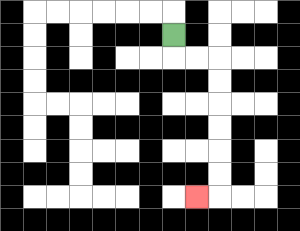{'start': '[7, 1]', 'end': '[8, 8]', 'path_directions': 'D,R,R,D,D,D,D,D,D,L', 'path_coordinates': '[[7, 1], [7, 2], [8, 2], [9, 2], [9, 3], [9, 4], [9, 5], [9, 6], [9, 7], [9, 8], [8, 8]]'}